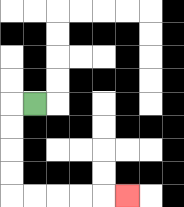{'start': '[1, 4]', 'end': '[5, 8]', 'path_directions': 'L,D,D,D,D,R,R,R,R,R', 'path_coordinates': '[[1, 4], [0, 4], [0, 5], [0, 6], [0, 7], [0, 8], [1, 8], [2, 8], [3, 8], [4, 8], [5, 8]]'}